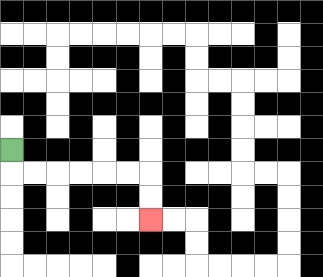{'start': '[0, 6]', 'end': '[6, 9]', 'path_directions': 'D,R,R,R,R,R,R,D,D', 'path_coordinates': '[[0, 6], [0, 7], [1, 7], [2, 7], [3, 7], [4, 7], [5, 7], [6, 7], [6, 8], [6, 9]]'}